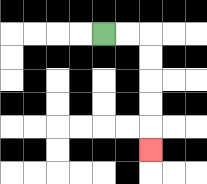{'start': '[4, 1]', 'end': '[6, 6]', 'path_directions': 'R,R,D,D,D,D,D', 'path_coordinates': '[[4, 1], [5, 1], [6, 1], [6, 2], [6, 3], [6, 4], [6, 5], [6, 6]]'}